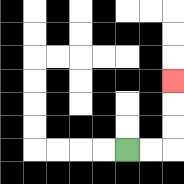{'start': '[5, 6]', 'end': '[7, 3]', 'path_directions': 'R,R,U,U,U', 'path_coordinates': '[[5, 6], [6, 6], [7, 6], [7, 5], [7, 4], [7, 3]]'}